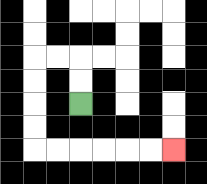{'start': '[3, 4]', 'end': '[7, 6]', 'path_directions': 'U,U,L,L,D,D,D,D,R,R,R,R,R,R', 'path_coordinates': '[[3, 4], [3, 3], [3, 2], [2, 2], [1, 2], [1, 3], [1, 4], [1, 5], [1, 6], [2, 6], [3, 6], [4, 6], [5, 6], [6, 6], [7, 6]]'}